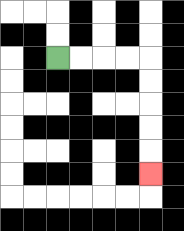{'start': '[2, 2]', 'end': '[6, 7]', 'path_directions': 'R,R,R,R,D,D,D,D,D', 'path_coordinates': '[[2, 2], [3, 2], [4, 2], [5, 2], [6, 2], [6, 3], [6, 4], [6, 5], [6, 6], [6, 7]]'}